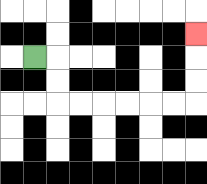{'start': '[1, 2]', 'end': '[8, 1]', 'path_directions': 'R,D,D,R,R,R,R,R,R,U,U,U', 'path_coordinates': '[[1, 2], [2, 2], [2, 3], [2, 4], [3, 4], [4, 4], [5, 4], [6, 4], [7, 4], [8, 4], [8, 3], [8, 2], [8, 1]]'}